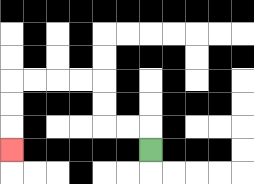{'start': '[6, 6]', 'end': '[0, 6]', 'path_directions': 'U,L,L,U,U,L,L,L,L,D,D,D', 'path_coordinates': '[[6, 6], [6, 5], [5, 5], [4, 5], [4, 4], [4, 3], [3, 3], [2, 3], [1, 3], [0, 3], [0, 4], [0, 5], [0, 6]]'}